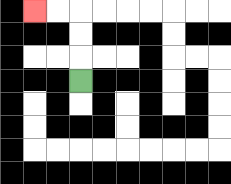{'start': '[3, 3]', 'end': '[1, 0]', 'path_directions': 'U,U,U,L,L', 'path_coordinates': '[[3, 3], [3, 2], [3, 1], [3, 0], [2, 0], [1, 0]]'}